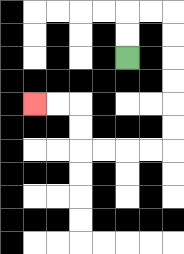{'start': '[5, 2]', 'end': '[1, 4]', 'path_directions': 'U,U,R,R,D,D,D,D,D,D,L,L,L,L,U,U,L,L', 'path_coordinates': '[[5, 2], [5, 1], [5, 0], [6, 0], [7, 0], [7, 1], [7, 2], [7, 3], [7, 4], [7, 5], [7, 6], [6, 6], [5, 6], [4, 6], [3, 6], [3, 5], [3, 4], [2, 4], [1, 4]]'}